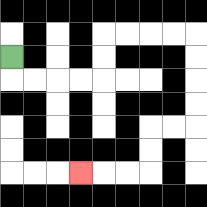{'start': '[0, 2]', 'end': '[3, 7]', 'path_directions': 'D,R,R,R,R,U,U,R,R,R,R,D,D,D,D,L,L,D,D,L,L,L', 'path_coordinates': '[[0, 2], [0, 3], [1, 3], [2, 3], [3, 3], [4, 3], [4, 2], [4, 1], [5, 1], [6, 1], [7, 1], [8, 1], [8, 2], [8, 3], [8, 4], [8, 5], [7, 5], [6, 5], [6, 6], [6, 7], [5, 7], [4, 7], [3, 7]]'}